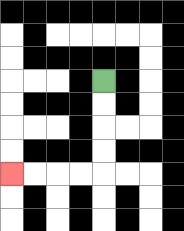{'start': '[4, 3]', 'end': '[0, 7]', 'path_directions': 'D,D,D,D,L,L,L,L', 'path_coordinates': '[[4, 3], [4, 4], [4, 5], [4, 6], [4, 7], [3, 7], [2, 7], [1, 7], [0, 7]]'}